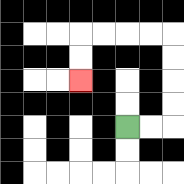{'start': '[5, 5]', 'end': '[3, 3]', 'path_directions': 'R,R,U,U,U,U,L,L,L,L,D,D', 'path_coordinates': '[[5, 5], [6, 5], [7, 5], [7, 4], [7, 3], [7, 2], [7, 1], [6, 1], [5, 1], [4, 1], [3, 1], [3, 2], [3, 3]]'}